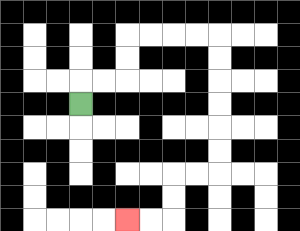{'start': '[3, 4]', 'end': '[5, 9]', 'path_directions': 'U,R,R,U,U,R,R,R,R,D,D,D,D,D,D,L,L,D,D,L,L', 'path_coordinates': '[[3, 4], [3, 3], [4, 3], [5, 3], [5, 2], [5, 1], [6, 1], [7, 1], [8, 1], [9, 1], [9, 2], [9, 3], [9, 4], [9, 5], [9, 6], [9, 7], [8, 7], [7, 7], [7, 8], [7, 9], [6, 9], [5, 9]]'}